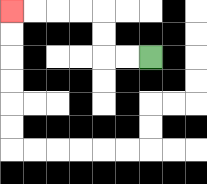{'start': '[6, 2]', 'end': '[0, 0]', 'path_directions': 'L,L,U,U,L,L,L,L', 'path_coordinates': '[[6, 2], [5, 2], [4, 2], [4, 1], [4, 0], [3, 0], [2, 0], [1, 0], [0, 0]]'}